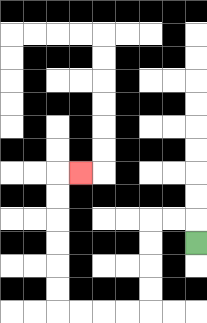{'start': '[8, 10]', 'end': '[3, 7]', 'path_directions': 'U,L,L,D,D,D,D,L,L,L,L,U,U,U,U,U,U,R', 'path_coordinates': '[[8, 10], [8, 9], [7, 9], [6, 9], [6, 10], [6, 11], [6, 12], [6, 13], [5, 13], [4, 13], [3, 13], [2, 13], [2, 12], [2, 11], [2, 10], [2, 9], [2, 8], [2, 7], [3, 7]]'}